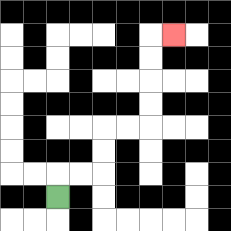{'start': '[2, 8]', 'end': '[7, 1]', 'path_directions': 'U,R,R,U,U,R,R,U,U,U,U,R', 'path_coordinates': '[[2, 8], [2, 7], [3, 7], [4, 7], [4, 6], [4, 5], [5, 5], [6, 5], [6, 4], [6, 3], [6, 2], [6, 1], [7, 1]]'}